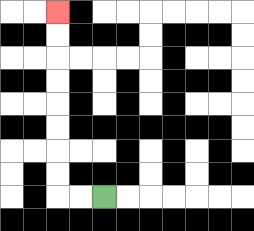{'start': '[4, 8]', 'end': '[2, 0]', 'path_directions': 'L,L,U,U,U,U,U,U,U,U', 'path_coordinates': '[[4, 8], [3, 8], [2, 8], [2, 7], [2, 6], [2, 5], [2, 4], [2, 3], [2, 2], [2, 1], [2, 0]]'}